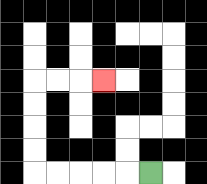{'start': '[6, 7]', 'end': '[4, 3]', 'path_directions': 'L,L,L,L,L,U,U,U,U,R,R,R', 'path_coordinates': '[[6, 7], [5, 7], [4, 7], [3, 7], [2, 7], [1, 7], [1, 6], [1, 5], [1, 4], [1, 3], [2, 3], [3, 3], [4, 3]]'}